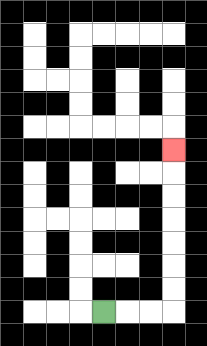{'start': '[4, 13]', 'end': '[7, 6]', 'path_directions': 'R,R,R,U,U,U,U,U,U,U', 'path_coordinates': '[[4, 13], [5, 13], [6, 13], [7, 13], [7, 12], [7, 11], [7, 10], [7, 9], [7, 8], [7, 7], [7, 6]]'}